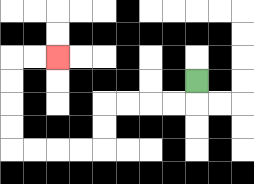{'start': '[8, 3]', 'end': '[2, 2]', 'path_directions': 'D,L,L,L,L,D,D,L,L,L,L,U,U,U,U,R,R', 'path_coordinates': '[[8, 3], [8, 4], [7, 4], [6, 4], [5, 4], [4, 4], [4, 5], [4, 6], [3, 6], [2, 6], [1, 6], [0, 6], [0, 5], [0, 4], [0, 3], [0, 2], [1, 2], [2, 2]]'}